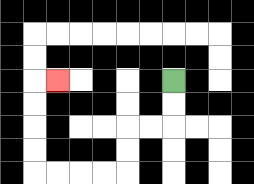{'start': '[7, 3]', 'end': '[2, 3]', 'path_directions': 'D,D,L,L,D,D,L,L,L,L,U,U,U,U,R', 'path_coordinates': '[[7, 3], [7, 4], [7, 5], [6, 5], [5, 5], [5, 6], [5, 7], [4, 7], [3, 7], [2, 7], [1, 7], [1, 6], [1, 5], [1, 4], [1, 3], [2, 3]]'}